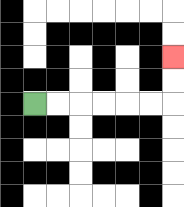{'start': '[1, 4]', 'end': '[7, 2]', 'path_directions': 'R,R,R,R,R,R,U,U', 'path_coordinates': '[[1, 4], [2, 4], [3, 4], [4, 4], [5, 4], [6, 4], [7, 4], [7, 3], [7, 2]]'}